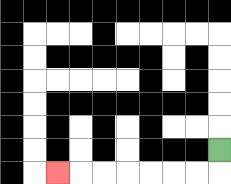{'start': '[9, 6]', 'end': '[2, 7]', 'path_directions': 'D,L,L,L,L,L,L,L', 'path_coordinates': '[[9, 6], [9, 7], [8, 7], [7, 7], [6, 7], [5, 7], [4, 7], [3, 7], [2, 7]]'}